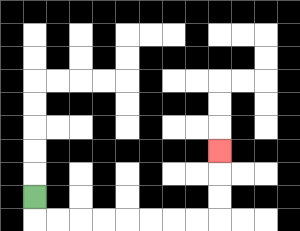{'start': '[1, 8]', 'end': '[9, 6]', 'path_directions': 'D,R,R,R,R,R,R,R,R,U,U,U', 'path_coordinates': '[[1, 8], [1, 9], [2, 9], [3, 9], [4, 9], [5, 9], [6, 9], [7, 9], [8, 9], [9, 9], [9, 8], [9, 7], [9, 6]]'}